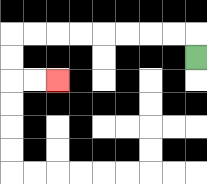{'start': '[8, 2]', 'end': '[2, 3]', 'path_directions': 'U,L,L,L,L,L,L,L,L,D,D,R,R', 'path_coordinates': '[[8, 2], [8, 1], [7, 1], [6, 1], [5, 1], [4, 1], [3, 1], [2, 1], [1, 1], [0, 1], [0, 2], [0, 3], [1, 3], [2, 3]]'}